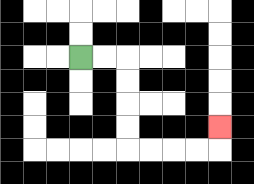{'start': '[3, 2]', 'end': '[9, 5]', 'path_directions': 'R,R,D,D,D,D,R,R,R,R,U', 'path_coordinates': '[[3, 2], [4, 2], [5, 2], [5, 3], [5, 4], [5, 5], [5, 6], [6, 6], [7, 6], [8, 6], [9, 6], [9, 5]]'}